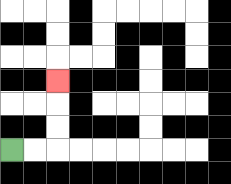{'start': '[0, 6]', 'end': '[2, 3]', 'path_directions': 'R,R,U,U,U', 'path_coordinates': '[[0, 6], [1, 6], [2, 6], [2, 5], [2, 4], [2, 3]]'}